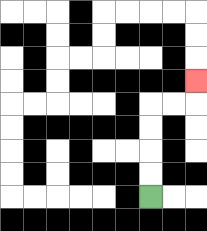{'start': '[6, 8]', 'end': '[8, 3]', 'path_directions': 'U,U,U,U,R,R,U', 'path_coordinates': '[[6, 8], [6, 7], [6, 6], [6, 5], [6, 4], [7, 4], [8, 4], [8, 3]]'}